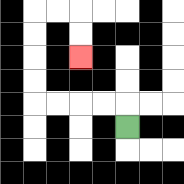{'start': '[5, 5]', 'end': '[3, 2]', 'path_directions': 'U,L,L,L,L,U,U,U,U,R,R,D,D', 'path_coordinates': '[[5, 5], [5, 4], [4, 4], [3, 4], [2, 4], [1, 4], [1, 3], [1, 2], [1, 1], [1, 0], [2, 0], [3, 0], [3, 1], [3, 2]]'}